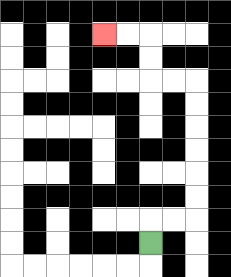{'start': '[6, 10]', 'end': '[4, 1]', 'path_directions': 'U,R,R,U,U,U,U,U,U,L,L,U,U,L,L', 'path_coordinates': '[[6, 10], [6, 9], [7, 9], [8, 9], [8, 8], [8, 7], [8, 6], [8, 5], [8, 4], [8, 3], [7, 3], [6, 3], [6, 2], [6, 1], [5, 1], [4, 1]]'}